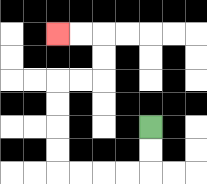{'start': '[6, 5]', 'end': '[2, 1]', 'path_directions': 'D,D,L,L,L,L,U,U,U,U,R,R,U,U,L,L', 'path_coordinates': '[[6, 5], [6, 6], [6, 7], [5, 7], [4, 7], [3, 7], [2, 7], [2, 6], [2, 5], [2, 4], [2, 3], [3, 3], [4, 3], [4, 2], [4, 1], [3, 1], [2, 1]]'}